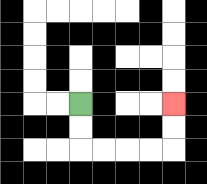{'start': '[3, 4]', 'end': '[7, 4]', 'path_directions': 'D,D,R,R,R,R,U,U', 'path_coordinates': '[[3, 4], [3, 5], [3, 6], [4, 6], [5, 6], [6, 6], [7, 6], [7, 5], [7, 4]]'}